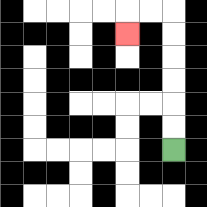{'start': '[7, 6]', 'end': '[5, 1]', 'path_directions': 'U,U,U,U,U,U,L,L,D', 'path_coordinates': '[[7, 6], [7, 5], [7, 4], [7, 3], [7, 2], [7, 1], [7, 0], [6, 0], [5, 0], [5, 1]]'}